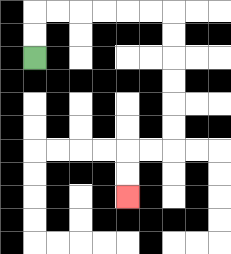{'start': '[1, 2]', 'end': '[5, 8]', 'path_directions': 'U,U,R,R,R,R,R,R,D,D,D,D,D,D,L,L,D,D', 'path_coordinates': '[[1, 2], [1, 1], [1, 0], [2, 0], [3, 0], [4, 0], [5, 0], [6, 0], [7, 0], [7, 1], [7, 2], [7, 3], [7, 4], [7, 5], [7, 6], [6, 6], [5, 6], [5, 7], [5, 8]]'}